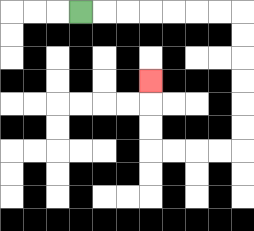{'start': '[3, 0]', 'end': '[6, 3]', 'path_directions': 'R,R,R,R,R,R,R,D,D,D,D,D,D,L,L,L,L,U,U,U', 'path_coordinates': '[[3, 0], [4, 0], [5, 0], [6, 0], [7, 0], [8, 0], [9, 0], [10, 0], [10, 1], [10, 2], [10, 3], [10, 4], [10, 5], [10, 6], [9, 6], [8, 6], [7, 6], [6, 6], [6, 5], [6, 4], [6, 3]]'}